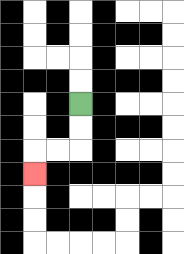{'start': '[3, 4]', 'end': '[1, 7]', 'path_directions': 'D,D,L,L,D', 'path_coordinates': '[[3, 4], [3, 5], [3, 6], [2, 6], [1, 6], [1, 7]]'}